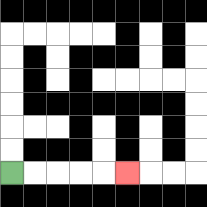{'start': '[0, 7]', 'end': '[5, 7]', 'path_directions': 'R,R,R,R,R', 'path_coordinates': '[[0, 7], [1, 7], [2, 7], [3, 7], [4, 7], [5, 7]]'}